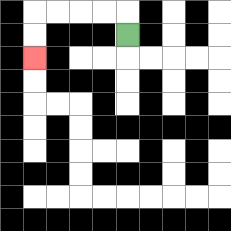{'start': '[5, 1]', 'end': '[1, 2]', 'path_directions': 'U,L,L,L,L,D,D', 'path_coordinates': '[[5, 1], [5, 0], [4, 0], [3, 0], [2, 0], [1, 0], [1, 1], [1, 2]]'}